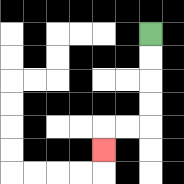{'start': '[6, 1]', 'end': '[4, 6]', 'path_directions': 'D,D,D,D,L,L,D', 'path_coordinates': '[[6, 1], [6, 2], [6, 3], [6, 4], [6, 5], [5, 5], [4, 5], [4, 6]]'}